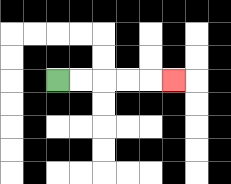{'start': '[2, 3]', 'end': '[7, 3]', 'path_directions': 'R,R,R,R,R', 'path_coordinates': '[[2, 3], [3, 3], [4, 3], [5, 3], [6, 3], [7, 3]]'}